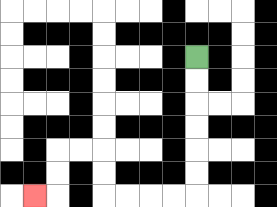{'start': '[8, 2]', 'end': '[1, 8]', 'path_directions': 'D,D,D,D,D,D,L,L,L,L,U,U,L,L,D,D,L', 'path_coordinates': '[[8, 2], [8, 3], [8, 4], [8, 5], [8, 6], [8, 7], [8, 8], [7, 8], [6, 8], [5, 8], [4, 8], [4, 7], [4, 6], [3, 6], [2, 6], [2, 7], [2, 8], [1, 8]]'}